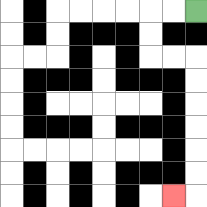{'start': '[8, 0]', 'end': '[7, 8]', 'path_directions': 'L,L,D,D,R,R,D,D,D,D,D,D,L', 'path_coordinates': '[[8, 0], [7, 0], [6, 0], [6, 1], [6, 2], [7, 2], [8, 2], [8, 3], [8, 4], [8, 5], [8, 6], [8, 7], [8, 8], [7, 8]]'}